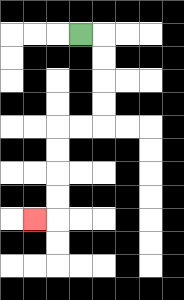{'start': '[3, 1]', 'end': '[1, 9]', 'path_directions': 'R,D,D,D,D,L,L,D,D,D,D,L', 'path_coordinates': '[[3, 1], [4, 1], [4, 2], [4, 3], [4, 4], [4, 5], [3, 5], [2, 5], [2, 6], [2, 7], [2, 8], [2, 9], [1, 9]]'}